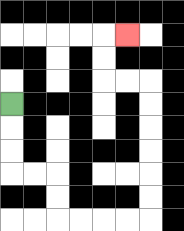{'start': '[0, 4]', 'end': '[5, 1]', 'path_directions': 'D,D,D,R,R,D,D,R,R,R,R,U,U,U,U,U,U,L,L,U,U,R', 'path_coordinates': '[[0, 4], [0, 5], [0, 6], [0, 7], [1, 7], [2, 7], [2, 8], [2, 9], [3, 9], [4, 9], [5, 9], [6, 9], [6, 8], [6, 7], [6, 6], [6, 5], [6, 4], [6, 3], [5, 3], [4, 3], [4, 2], [4, 1], [5, 1]]'}